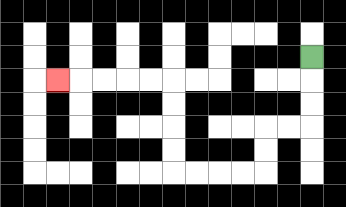{'start': '[13, 2]', 'end': '[2, 3]', 'path_directions': 'D,D,D,L,L,D,D,L,L,L,L,U,U,U,U,L,L,L,L,L', 'path_coordinates': '[[13, 2], [13, 3], [13, 4], [13, 5], [12, 5], [11, 5], [11, 6], [11, 7], [10, 7], [9, 7], [8, 7], [7, 7], [7, 6], [7, 5], [7, 4], [7, 3], [6, 3], [5, 3], [4, 3], [3, 3], [2, 3]]'}